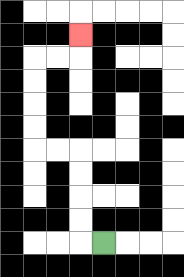{'start': '[4, 10]', 'end': '[3, 1]', 'path_directions': 'L,U,U,U,U,L,L,U,U,U,U,R,R,U', 'path_coordinates': '[[4, 10], [3, 10], [3, 9], [3, 8], [3, 7], [3, 6], [2, 6], [1, 6], [1, 5], [1, 4], [1, 3], [1, 2], [2, 2], [3, 2], [3, 1]]'}